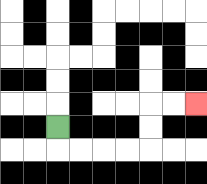{'start': '[2, 5]', 'end': '[8, 4]', 'path_directions': 'D,R,R,R,R,U,U,R,R', 'path_coordinates': '[[2, 5], [2, 6], [3, 6], [4, 6], [5, 6], [6, 6], [6, 5], [6, 4], [7, 4], [8, 4]]'}